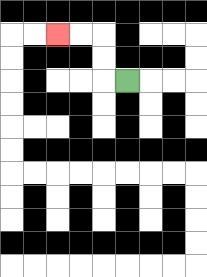{'start': '[5, 3]', 'end': '[2, 1]', 'path_directions': 'L,U,U,L,L', 'path_coordinates': '[[5, 3], [4, 3], [4, 2], [4, 1], [3, 1], [2, 1]]'}